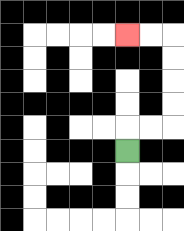{'start': '[5, 6]', 'end': '[5, 1]', 'path_directions': 'U,R,R,U,U,U,U,L,L', 'path_coordinates': '[[5, 6], [5, 5], [6, 5], [7, 5], [7, 4], [7, 3], [7, 2], [7, 1], [6, 1], [5, 1]]'}